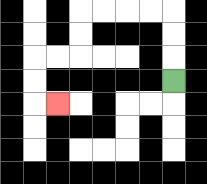{'start': '[7, 3]', 'end': '[2, 4]', 'path_directions': 'U,U,U,L,L,L,L,D,D,L,L,D,D,R', 'path_coordinates': '[[7, 3], [7, 2], [7, 1], [7, 0], [6, 0], [5, 0], [4, 0], [3, 0], [3, 1], [3, 2], [2, 2], [1, 2], [1, 3], [1, 4], [2, 4]]'}